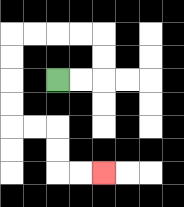{'start': '[2, 3]', 'end': '[4, 7]', 'path_directions': 'R,R,U,U,L,L,L,L,D,D,D,D,R,R,D,D,R,R', 'path_coordinates': '[[2, 3], [3, 3], [4, 3], [4, 2], [4, 1], [3, 1], [2, 1], [1, 1], [0, 1], [0, 2], [0, 3], [0, 4], [0, 5], [1, 5], [2, 5], [2, 6], [2, 7], [3, 7], [4, 7]]'}